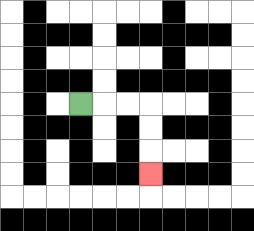{'start': '[3, 4]', 'end': '[6, 7]', 'path_directions': 'R,R,R,D,D,D', 'path_coordinates': '[[3, 4], [4, 4], [5, 4], [6, 4], [6, 5], [6, 6], [6, 7]]'}